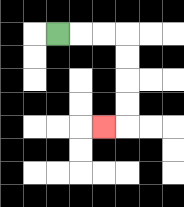{'start': '[2, 1]', 'end': '[4, 5]', 'path_directions': 'R,R,R,D,D,D,D,L', 'path_coordinates': '[[2, 1], [3, 1], [4, 1], [5, 1], [5, 2], [5, 3], [5, 4], [5, 5], [4, 5]]'}